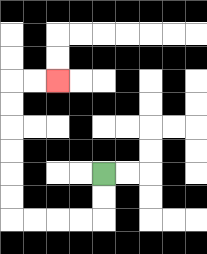{'start': '[4, 7]', 'end': '[2, 3]', 'path_directions': 'D,D,L,L,L,L,U,U,U,U,U,U,R,R', 'path_coordinates': '[[4, 7], [4, 8], [4, 9], [3, 9], [2, 9], [1, 9], [0, 9], [0, 8], [0, 7], [0, 6], [0, 5], [0, 4], [0, 3], [1, 3], [2, 3]]'}